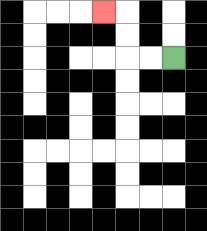{'start': '[7, 2]', 'end': '[4, 0]', 'path_directions': 'L,L,U,U,L', 'path_coordinates': '[[7, 2], [6, 2], [5, 2], [5, 1], [5, 0], [4, 0]]'}